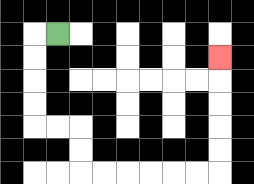{'start': '[2, 1]', 'end': '[9, 2]', 'path_directions': 'L,D,D,D,D,R,R,D,D,R,R,R,R,R,R,U,U,U,U,U', 'path_coordinates': '[[2, 1], [1, 1], [1, 2], [1, 3], [1, 4], [1, 5], [2, 5], [3, 5], [3, 6], [3, 7], [4, 7], [5, 7], [6, 7], [7, 7], [8, 7], [9, 7], [9, 6], [9, 5], [9, 4], [9, 3], [9, 2]]'}